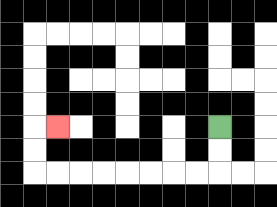{'start': '[9, 5]', 'end': '[2, 5]', 'path_directions': 'D,D,L,L,L,L,L,L,L,L,U,U,R', 'path_coordinates': '[[9, 5], [9, 6], [9, 7], [8, 7], [7, 7], [6, 7], [5, 7], [4, 7], [3, 7], [2, 7], [1, 7], [1, 6], [1, 5], [2, 5]]'}